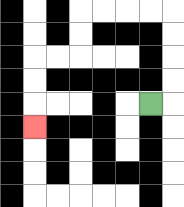{'start': '[6, 4]', 'end': '[1, 5]', 'path_directions': 'R,U,U,U,U,L,L,L,L,D,D,L,L,D,D,D', 'path_coordinates': '[[6, 4], [7, 4], [7, 3], [7, 2], [7, 1], [7, 0], [6, 0], [5, 0], [4, 0], [3, 0], [3, 1], [3, 2], [2, 2], [1, 2], [1, 3], [1, 4], [1, 5]]'}